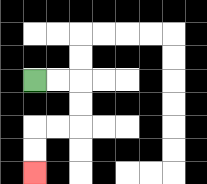{'start': '[1, 3]', 'end': '[1, 7]', 'path_directions': 'R,R,D,D,L,L,D,D', 'path_coordinates': '[[1, 3], [2, 3], [3, 3], [3, 4], [3, 5], [2, 5], [1, 5], [1, 6], [1, 7]]'}